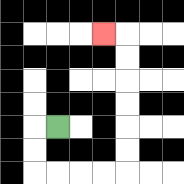{'start': '[2, 5]', 'end': '[4, 1]', 'path_directions': 'L,D,D,R,R,R,R,U,U,U,U,U,U,L', 'path_coordinates': '[[2, 5], [1, 5], [1, 6], [1, 7], [2, 7], [3, 7], [4, 7], [5, 7], [5, 6], [5, 5], [5, 4], [5, 3], [5, 2], [5, 1], [4, 1]]'}